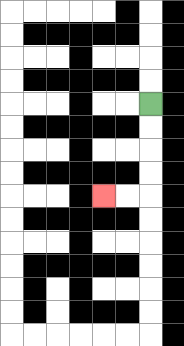{'start': '[6, 4]', 'end': '[4, 8]', 'path_directions': 'D,D,D,D,L,L', 'path_coordinates': '[[6, 4], [6, 5], [6, 6], [6, 7], [6, 8], [5, 8], [4, 8]]'}